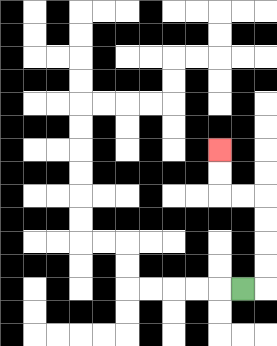{'start': '[10, 12]', 'end': '[9, 6]', 'path_directions': 'R,U,U,U,U,L,L,U,U', 'path_coordinates': '[[10, 12], [11, 12], [11, 11], [11, 10], [11, 9], [11, 8], [10, 8], [9, 8], [9, 7], [9, 6]]'}